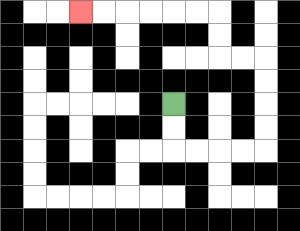{'start': '[7, 4]', 'end': '[3, 0]', 'path_directions': 'D,D,R,R,R,R,U,U,U,U,L,L,U,U,L,L,L,L,L,L', 'path_coordinates': '[[7, 4], [7, 5], [7, 6], [8, 6], [9, 6], [10, 6], [11, 6], [11, 5], [11, 4], [11, 3], [11, 2], [10, 2], [9, 2], [9, 1], [9, 0], [8, 0], [7, 0], [6, 0], [5, 0], [4, 0], [3, 0]]'}